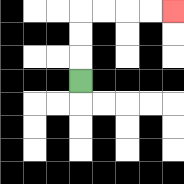{'start': '[3, 3]', 'end': '[7, 0]', 'path_directions': 'U,U,U,R,R,R,R', 'path_coordinates': '[[3, 3], [3, 2], [3, 1], [3, 0], [4, 0], [5, 0], [6, 0], [7, 0]]'}